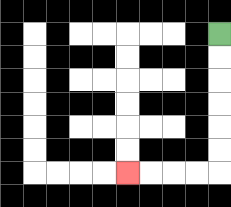{'start': '[9, 1]', 'end': '[5, 7]', 'path_directions': 'D,D,D,D,D,D,L,L,L,L', 'path_coordinates': '[[9, 1], [9, 2], [9, 3], [9, 4], [9, 5], [9, 6], [9, 7], [8, 7], [7, 7], [6, 7], [5, 7]]'}